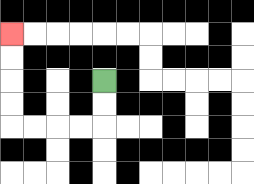{'start': '[4, 3]', 'end': '[0, 1]', 'path_directions': 'D,D,L,L,L,L,U,U,U,U', 'path_coordinates': '[[4, 3], [4, 4], [4, 5], [3, 5], [2, 5], [1, 5], [0, 5], [0, 4], [0, 3], [0, 2], [0, 1]]'}